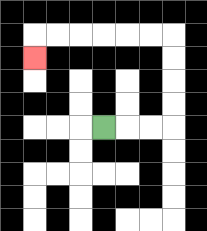{'start': '[4, 5]', 'end': '[1, 2]', 'path_directions': 'R,R,R,U,U,U,U,L,L,L,L,L,L,D', 'path_coordinates': '[[4, 5], [5, 5], [6, 5], [7, 5], [7, 4], [7, 3], [7, 2], [7, 1], [6, 1], [5, 1], [4, 1], [3, 1], [2, 1], [1, 1], [1, 2]]'}